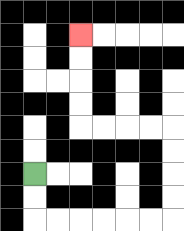{'start': '[1, 7]', 'end': '[3, 1]', 'path_directions': 'D,D,R,R,R,R,R,R,U,U,U,U,L,L,L,L,U,U,U,U', 'path_coordinates': '[[1, 7], [1, 8], [1, 9], [2, 9], [3, 9], [4, 9], [5, 9], [6, 9], [7, 9], [7, 8], [7, 7], [7, 6], [7, 5], [6, 5], [5, 5], [4, 5], [3, 5], [3, 4], [3, 3], [3, 2], [3, 1]]'}